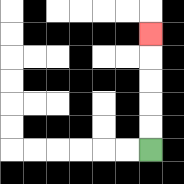{'start': '[6, 6]', 'end': '[6, 1]', 'path_directions': 'U,U,U,U,U', 'path_coordinates': '[[6, 6], [6, 5], [6, 4], [6, 3], [6, 2], [6, 1]]'}